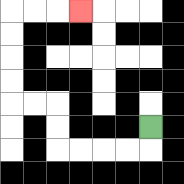{'start': '[6, 5]', 'end': '[3, 0]', 'path_directions': 'D,L,L,L,L,U,U,L,L,U,U,U,U,R,R,R', 'path_coordinates': '[[6, 5], [6, 6], [5, 6], [4, 6], [3, 6], [2, 6], [2, 5], [2, 4], [1, 4], [0, 4], [0, 3], [0, 2], [0, 1], [0, 0], [1, 0], [2, 0], [3, 0]]'}